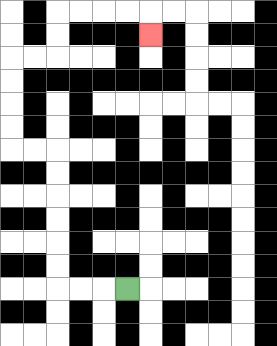{'start': '[5, 12]', 'end': '[6, 1]', 'path_directions': 'L,L,L,U,U,U,U,U,U,L,L,U,U,U,U,R,R,U,U,R,R,R,R,D', 'path_coordinates': '[[5, 12], [4, 12], [3, 12], [2, 12], [2, 11], [2, 10], [2, 9], [2, 8], [2, 7], [2, 6], [1, 6], [0, 6], [0, 5], [0, 4], [0, 3], [0, 2], [1, 2], [2, 2], [2, 1], [2, 0], [3, 0], [4, 0], [5, 0], [6, 0], [6, 1]]'}